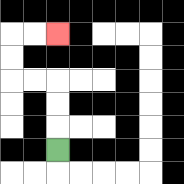{'start': '[2, 6]', 'end': '[2, 1]', 'path_directions': 'U,U,U,L,L,U,U,R,R', 'path_coordinates': '[[2, 6], [2, 5], [2, 4], [2, 3], [1, 3], [0, 3], [0, 2], [0, 1], [1, 1], [2, 1]]'}